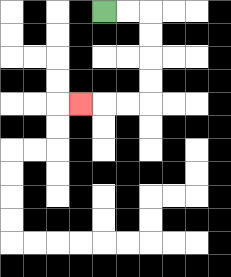{'start': '[4, 0]', 'end': '[3, 4]', 'path_directions': 'R,R,D,D,D,D,L,L,L', 'path_coordinates': '[[4, 0], [5, 0], [6, 0], [6, 1], [6, 2], [6, 3], [6, 4], [5, 4], [4, 4], [3, 4]]'}